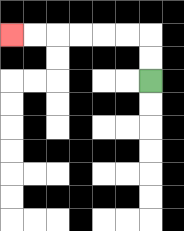{'start': '[6, 3]', 'end': '[0, 1]', 'path_directions': 'U,U,L,L,L,L,L,L', 'path_coordinates': '[[6, 3], [6, 2], [6, 1], [5, 1], [4, 1], [3, 1], [2, 1], [1, 1], [0, 1]]'}